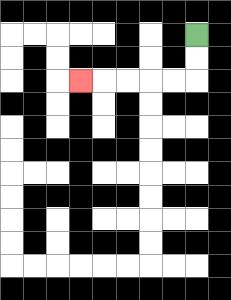{'start': '[8, 1]', 'end': '[3, 3]', 'path_directions': 'D,D,L,L,L,L,L', 'path_coordinates': '[[8, 1], [8, 2], [8, 3], [7, 3], [6, 3], [5, 3], [4, 3], [3, 3]]'}